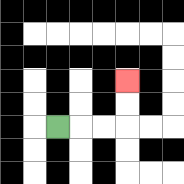{'start': '[2, 5]', 'end': '[5, 3]', 'path_directions': 'R,R,R,U,U', 'path_coordinates': '[[2, 5], [3, 5], [4, 5], [5, 5], [5, 4], [5, 3]]'}